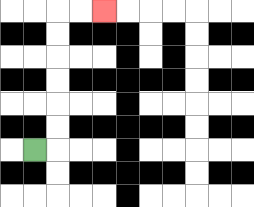{'start': '[1, 6]', 'end': '[4, 0]', 'path_directions': 'R,U,U,U,U,U,U,R,R', 'path_coordinates': '[[1, 6], [2, 6], [2, 5], [2, 4], [2, 3], [2, 2], [2, 1], [2, 0], [3, 0], [4, 0]]'}